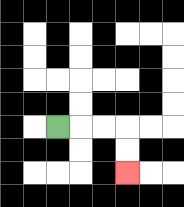{'start': '[2, 5]', 'end': '[5, 7]', 'path_directions': 'R,R,R,D,D', 'path_coordinates': '[[2, 5], [3, 5], [4, 5], [5, 5], [5, 6], [5, 7]]'}